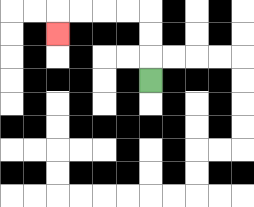{'start': '[6, 3]', 'end': '[2, 1]', 'path_directions': 'U,U,U,L,L,L,L,D', 'path_coordinates': '[[6, 3], [6, 2], [6, 1], [6, 0], [5, 0], [4, 0], [3, 0], [2, 0], [2, 1]]'}